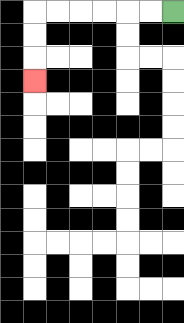{'start': '[7, 0]', 'end': '[1, 3]', 'path_directions': 'L,L,L,L,L,L,D,D,D', 'path_coordinates': '[[7, 0], [6, 0], [5, 0], [4, 0], [3, 0], [2, 0], [1, 0], [1, 1], [1, 2], [1, 3]]'}